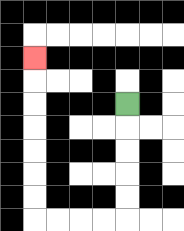{'start': '[5, 4]', 'end': '[1, 2]', 'path_directions': 'D,D,D,D,D,L,L,L,L,U,U,U,U,U,U,U', 'path_coordinates': '[[5, 4], [5, 5], [5, 6], [5, 7], [5, 8], [5, 9], [4, 9], [3, 9], [2, 9], [1, 9], [1, 8], [1, 7], [1, 6], [1, 5], [1, 4], [1, 3], [1, 2]]'}